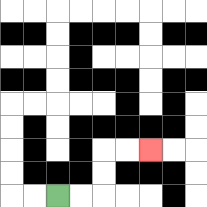{'start': '[2, 8]', 'end': '[6, 6]', 'path_directions': 'R,R,U,U,R,R', 'path_coordinates': '[[2, 8], [3, 8], [4, 8], [4, 7], [4, 6], [5, 6], [6, 6]]'}